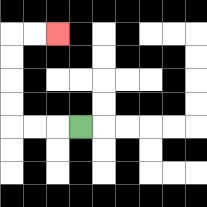{'start': '[3, 5]', 'end': '[2, 1]', 'path_directions': 'L,L,L,U,U,U,U,R,R', 'path_coordinates': '[[3, 5], [2, 5], [1, 5], [0, 5], [0, 4], [0, 3], [0, 2], [0, 1], [1, 1], [2, 1]]'}